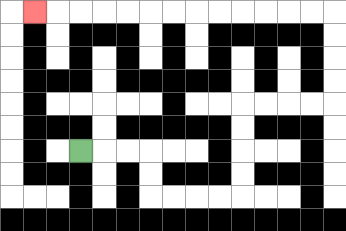{'start': '[3, 6]', 'end': '[1, 0]', 'path_directions': 'R,R,R,D,D,R,R,R,R,U,U,U,U,R,R,R,R,U,U,U,U,L,L,L,L,L,L,L,L,L,L,L,L,L', 'path_coordinates': '[[3, 6], [4, 6], [5, 6], [6, 6], [6, 7], [6, 8], [7, 8], [8, 8], [9, 8], [10, 8], [10, 7], [10, 6], [10, 5], [10, 4], [11, 4], [12, 4], [13, 4], [14, 4], [14, 3], [14, 2], [14, 1], [14, 0], [13, 0], [12, 0], [11, 0], [10, 0], [9, 0], [8, 0], [7, 0], [6, 0], [5, 0], [4, 0], [3, 0], [2, 0], [1, 0]]'}